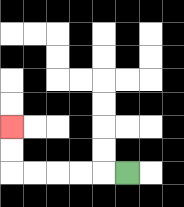{'start': '[5, 7]', 'end': '[0, 5]', 'path_directions': 'L,L,L,L,L,U,U', 'path_coordinates': '[[5, 7], [4, 7], [3, 7], [2, 7], [1, 7], [0, 7], [0, 6], [0, 5]]'}